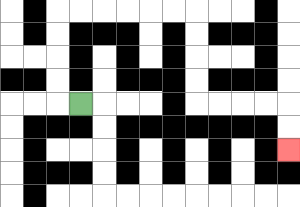{'start': '[3, 4]', 'end': '[12, 6]', 'path_directions': 'L,U,U,U,U,R,R,R,R,R,R,D,D,D,D,R,R,R,R,D,D', 'path_coordinates': '[[3, 4], [2, 4], [2, 3], [2, 2], [2, 1], [2, 0], [3, 0], [4, 0], [5, 0], [6, 0], [7, 0], [8, 0], [8, 1], [8, 2], [8, 3], [8, 4], [9, 4], [10, 4], [11, 4], [12, 4], [12, 5], [12, 6]]'}